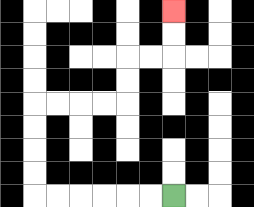{'start': '[7, 8]', 'end': '[7, 0]', 'path_directions': 'L,L,L,L,L,L,U,U,U,U,R,R,R,R,U,U,R,R,U,U', 'path_coordinates': '[[7, 8], [6, 8], [5, 8], [4, 8], [3, 8], [2, 8], [1, 8], [1, 7], [1, 6], [1, 5], [1, 4], [2, 4], [3, 4], [4, 4], [5, 4], [5, 3], [5, 2], [6, 2], [7, 2], [7, 1], [7, 0]]'}